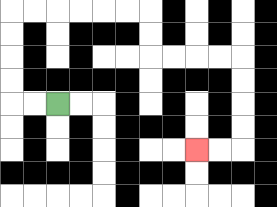{'start': '[2, 4]', 'end': '[8, 6]', 'path_directions': 'L,L,U,U,U,U,R,R,R,R,R,R,D,D,R,R,R,R,D,D,D,D,L,L', 'path_coordinates': '[[2, 4], [1, 4], [0, 4], [0, 3], [0, 2], [0, 1], [0, 0], [1, 0], [2, 0], [3, 0], [4, 0], [5, 0], [6, 0], [6, 1], [6, 2], [7, 2], [8, 2], [9, 2], [10, 2], [10, 3], [10, 4], [10, 5], [10, 6], [9, 6], [8, 6]]'}